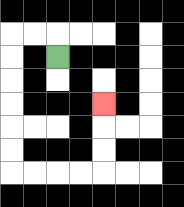{'start': '[2, 2]', 'end': '[4, 4]', 'path_directions': 'U,L,L,D,D,D,D,D,D,R,R,R,R,U,U,U', 'path_coordinates': '[[2, 2], [2, 1], [1, 1], [0, 1], [0, 2], [0, 3], [0, 4], [0, 5], [0, 6], [0, 7], [1, 7], [2, 7], [3, 7], [4, 7], [4, 6], [4, 5], [4, 4]]'}